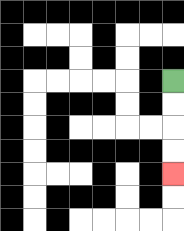{'start': '[7, 3]', 'end': '[7, 7]', 'path_directions': 'D,D,D,D', 'path_coordinates': '[[7, 3], [7, 4], [7, 5], [7, 6], [7, 7]]'}